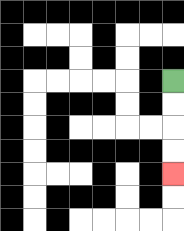{'start': '[7, 3]', 'end': '[7, 7]', 'path_directions': 'D,D,D,D', 'path_coordinates': '[[7, 3], [7, 4], [7, 5], [7, 6], [7, 7]]'}